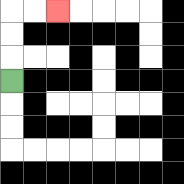{'start': '[0, 3]', 'end': '[2, 0]', 'path_directions': 'U,U,U,R,R', 'path_coordinates': '[[0, 3], [0, 2], [0, 1], [0, 0], [1, 0], [2, 0]]'}